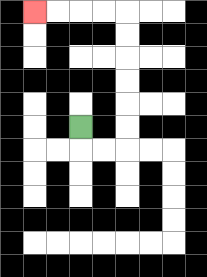{'start': '[3, 5]', 'end': '[1, 0]', 'path_directions': 'D,R,R,U,U,U,U,U,U,L,L,L,L', 'path_coordinates': '[[3, 5], [3, 6], [4, 6], [5, 6], [5, 5], [5, 4], [5, 3], [5, 2], [5, 1], [5, 0], [4, 0], [3, 0], [2, 0], [1, 0]]'}